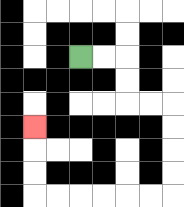{'start': '[3, 2]', 'end': '[1, 5]', 'path_directions': 'R,R,D,D,R,R,D,D,D,D,L,L,L,L,L,L,U,U,U', 'path_coordinates': '[[3, 2], [4, 2], [5, 2], [5, 3], [5, 4], [6, 4], [7, 4], [7, 5], [7, 6], [7, 7], [7, 8], [6, 8], [5, 8], [4, 8], [3, 8], [2, 8], [1, 8], [1, 7], [1, 6], [1, 5]]'}